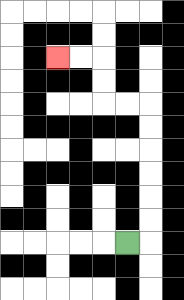{'start': '[5, 10]', 'end': '[2, 2]', 'path_directions': 'R,U,U,U,U,U,U,L,L,U,U,L,L', 'path_coordinates': '[[5, 10], [6, 10], [6, 9], [6, 8], [6, 7], [6, 6], [6, 5], [6, 4], [5, 4], [4, 4], [4, 3], [4, 2], [3, 2], [2, 2]]'}